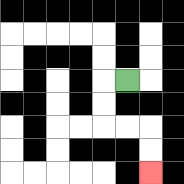{'start': '[5, 3]', 'end': '[6, 7]', 'path_directions': 'L,D,D,R,R,D,D', 'path_coordinates': '[[5, 3], [4, 3], [4, 4], [4, 5], [5, 5], [6, 5], [6, 6], [6, 7]]'}